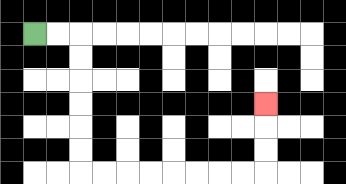{'start': '[1, 1]', 'end': '[11, 4]', 'path_directions': 'R,R,D,D,D,D,D,D,R,R,R,R,R,R,R,R,U,U,U', 'path_coordinates': '[[1, 1], [2, 1], [3, 1], [3, 2], [3, 3], [3, 4], [3, 5], [3, 6], [3, 7], [4, 7], [5, 7], [6, 7], [7, 7], [8, 7], [9, 7], [10, 7], [11, 7], [11, 6], [11, 5], [11, 4]]'}